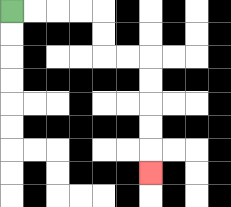{'start': '[0, 0]', 'end': '[6, 7]', 'path_directions': 'R,R,R,R,D,D,R,R,D,D,D,D,D', 'path_coordinates': '[[0, 0], [1, 0], [2, 0], [3, 0], [4, 0], [4, 1], [4, 2], [5, 2], [6, 2], [6, 3], [6, 4], [6, 5], [6, 6], [6, 7]]'}